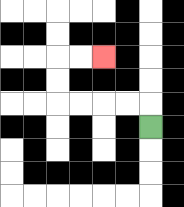{'start': '[6, 5]', 'end': '[4, 2]', 'path_directions': 'U,L,L,L,L,U,U,R,R', 'path_coordinates': '[[6, 5], [6, 4], [5, 4], [4, 4], [3, 4], [2, 4], [2, 3], [2, 2], [3, 2], [4, 2]]'}